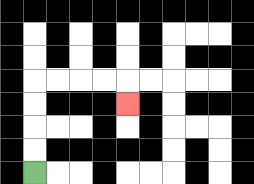{'start': '[1, 7]', 'end': '[5, 4]', 'path_directions': 'U,U,U,U,R,R,R,R,D', 'path_coordinates': '[[1, 7], [1, 6], [1, 5], [1, 4], [1, 3], [2, 3], [3, 3], [4, 3], [5, 3], [5, 4]]'}